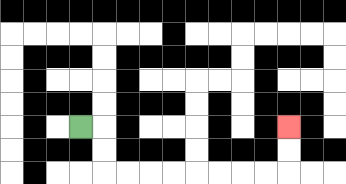{'start': '[3, 5]', 'end': '[12, 5]', 'path_directions': 'R,D,D,R,R,R,R,R,R,R,R,U,U', 'path_coordinates': '[[3, 5], [4, 5], [4, 6], [4, 7], [5, 7], [6, 7], [7, 7], [8, 7], [9, 7], [10, 7], [11, 7], [12, 7], [12, 6], [12, 5]]'}